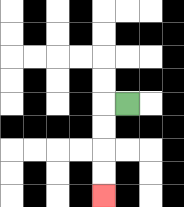{'start': '[5, 4]', 'end': '[4, 8]', 'path_directions': 'L,D,D,D,D', 'path_coordinates': '[[5, 4], [4, 4], [4, 5], [4, 6], [4, 7], [4, 8]]'}